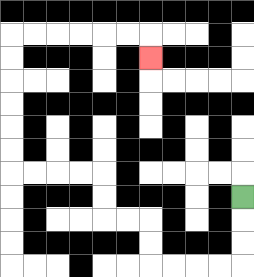{'start': '[10, 8]', 'end': '[6, 2]', 'path_directions': 'D,D,D,L,L,L,L,U,U,L,L,U,U,L,L,L,L,U,U,U,U,U,U,R,R,R,R,R,R,D', 'path_coordinates': '[[10, 8], [10, 9], [10, 10], [10, 11], [9, 11], [8, 11], [7, 11], [6, 11], [6, 10], [6, 9], [5, 9], [4, 9], [4, 8], [4, 7], [3, 7], [2, 7], [1, 7], [0, 7], [0, 6], [0, 5], [0, 4], [0, 3], [0, 2], [0, 1], [1, 1], [2, 1], [3, 1], [4, 1], [5, 1], [6, 1], [6, 2]]'}